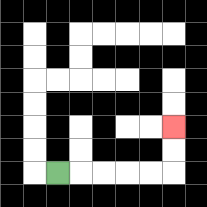{'start': '[2, 7]', 'end': '[7, 5]', 'path_directions': 'R,R,R,R,R,U,U', 'path_coordinates': '[[2, 7], [3, 7], [4, 7], [5, 7], [6, 7], [7, 7], [7, 6], [7, 5]]'}